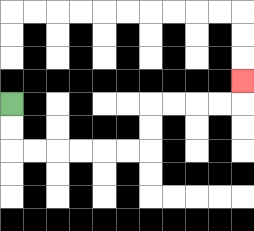{'start': '[0, 4]', 'end': '[10, 3]', 'path_directions': 'D,D,R,R,R,R,R,R,U,U,R,R,R,R,U', 'path_coordinates': '[[0, 4], [0, 5], [0, 6], [1, 6], [2, 6], [3, 6], [4, 6], [5, 6], [6, 6], [6, 5], [6, 4], [7, 4], [8, 4], [9, 4], [10, 4], [10, 3]]'}